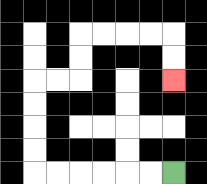{'start': '[7, 7]', 'end': '[7, 3]', 'path_directions': 'L,L,L,L,L,L,U,U,U,U,R,R,U,U,R,R,R,R,D,D', 'path_coordinates': '[[7, 7], [6, 7], [5, 7], [4, 7], [3, 7], [2, 7], [1, 7], [1, 6], [1, 5], [1, 4], [1, 3], [2, 3], [3, 3], [3, 2], [3, 1], [4, 1], [5, 1], [6, 1], [7, 1], [7, 2], [7, 3]]'}